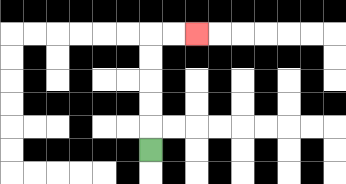{'start': '[6, 6]', 'end': '[8, 1]', 'path_directions': 'U,U,U,U,U,R,R', 'path_coordinates': '[[6, 6], [6, 5], [6, 4], [6, 3], [6, 2], [6, 1], [7, 1], [8, 1]]'}